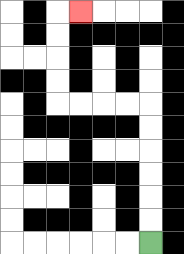{'start': '[6, 10]', 'end': '[3, 0]', 'path_directions': 'U,U,U,U,U,U,L,L,L,L,U,U,U,U,R', 'path_coordinates': '[[6, 10], [6, 9], [6, 8], [6, 7], [6, 6], [6, 5], [6, 4], [5, 4], [4, 4], [3, 4], [2, 4], [2, 3], [2, 2], [2, 1], [2, 0], [3, 0]]'}